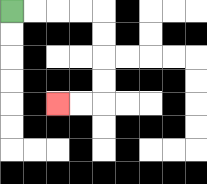{'start': '[0, 0]', 'end': '[2, 4]', 'path_directions': 'R,R,R,R,D,D,D,D,L,L', 'path_coordinates': '[[0, 0], [1, 0], [2, 0], [3, 0], [4, 0], [4, 1], [4, 2], [4, 3], [4, 4], [3, 4], [2, 4]]'}